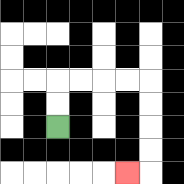{'start': '[2, 5]', 'end': '[5, 7]', 'path_directions': 'U,U,R,R,R,R,D,D,D,D,L', 'path_coordinates': '[[2, 5], [2, 4], [2, 3], [3, 3], [4, 3], [5, 3], [6, 3], [6, 4], [6, 5], [6, 6], [6, 7], [5, 7]]'}